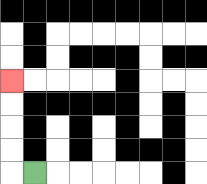{'start': '[1, 7]', 'end': '[0, 3]', 'path_directions': 'L,U,U,U,U', 'path_coordinates': '[[1, 7], [0, 7], [0, 6], [0, 5], [0, 4], [0, 3]]'}